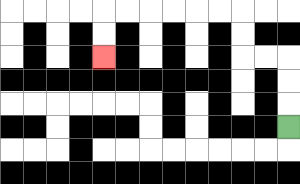{'start': '[12, 5]', 'end': '[4, 2]', 'path_directions': 'U,U,U,L,L,U,U,L,L,L,L,L,L,D,D', 'path_coordinates': '[[12, 5], [12, 4], [12, 3], [12, 2], [11, 2], [10, 2], [10, 1], [10, 0], [9, 0], [8, 0], [7, 0], [6, 0], [5, 0], [4, 0], [4, 1], [4, 2]]'}